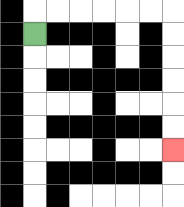{'start': '[1, 1]', 'end': '[7, 6]', 'path_directions': 'U,R,R,R,R,R,R,D,D,D,D,D,D', 'path_coordinates': '[[1, 1], [1, 0], [2, 0], [3, 0], [4, 0], [5, 0], [6, 0], [7, 0], [7, 1], [7, 2], [7, 3], [7, 4], [7, 5], [7, 6]]'}